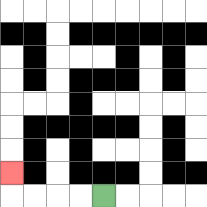{'start': '[4, 8]', 'end': '[0, 7]', 'path_directions': 'L,L,L,L,U', 'path_coordinates': '[[4, 8], [3, 8], [2, 8], [1, 8], [0, 8], [0, 7]]'}